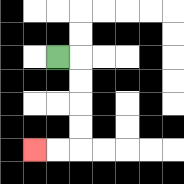{'start': '[2, 2]', 'end': '[1, 6]', 'path_directions': 'R,D,D,D,D,L,L', 'path_coordinates': '[[2, 2], [3, 2], [3, 3], [3, 4], [3, 5], [3, 6], [2, 6], [1, 6]]'}